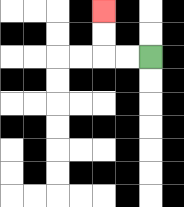{'start': '[6, 2]', 'end': '[4, 0]', 'path_directions': 'L,L,U,U', 'path_coordinates': '[[6, 2], [5, 2], [4, 2], [4, 1], [4, 0]]'}